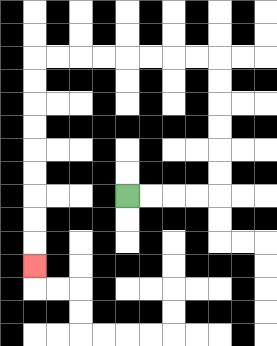{'start': '[5, 8]', 'end': '[1, 11]', 'path_directions': 'R,R,R,R,U,U,U,U,U,U,L,L,L,L,L,L,L,L,D,D,D,D,D,D,D,D,D', 'path_coordinates': '[[5, 8], [6, 8], [7, 8], [8, 8], [9, 8], [9, 7], [9, 6], [9, 5], [9, 4], [9, 3], [9, 2], [8, 2], [7, 2], [6, 2], [5, 2], [4, 2], [3, 2], [2, 2], [1, 2], [1, 3], [1, 4], [1, 5], [1, 6], [1, 7], [1, 8], [1, 9], [1, 10], [1, 11]]'}